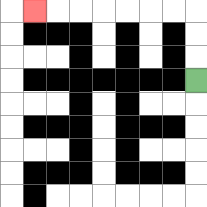{'start': '[8, 3]', 'end': '[1, 0]', 'path_directions': 'U,U,U,L,L,L,L,L,L,L', 'path_coordinates': '[[8, 3], [8, 2], [8, 1], [8, 0], [7, 0], [6, 0], [5, 0], [4, 0], [3, 0], [2, 0], [1, 0]]'}